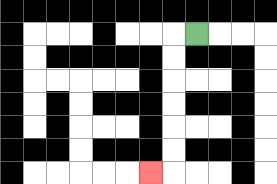{'start': '[8, 1]', 'end': '[6, 7]', 'path_directions': 'L,D,D,D,D,D,D,L', 'path_coordinates': '[[8, 1], [7, 1], [7, 2], [7, 3], [7, 4], [7, 5], [7, 6], [7, 7], [6, 7]]'}